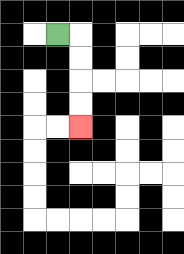{'start': '[2, 1]', 'end': '[3, 5]', 'path_directions': 'R,D,D,D,D', 'path_coordinates': '[[2, 1], [3, 1], [3, 2], [3, 3], [3, 4], [3, 5]]'}